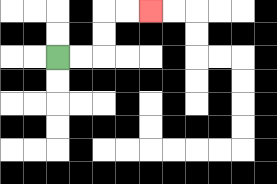{'start': '[2, 2]', 'end': '[6, 0]', 'path_directions': 'R,R,U,U,R,R', 'path_coordinates': '[[2, 2], [3, 2], [4, 2], [4, 1], [4, 0], [5, 0], [6, 0]]'}